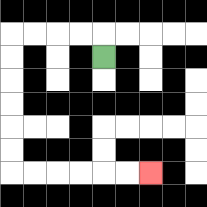{'start': '[4, 2]', 'end': '[6, 7]', 'path_directions': 'U,L,L,L,L,D,D,D,D,D,D,R,R,R,R,R,R', 'path_coordinates': '[[4, 2], [4, 1], [3, 1], [2, 1], [1, 1], [0, 1], [0, 2], [0, 3], [0, 4], [0, 5], [0, 6], [0, 7], [1, 7], [2, 7], [3, 7], [4, 7], [5, 7], [6, 7]]'}